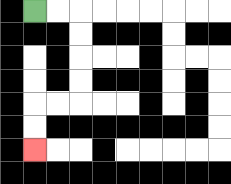{'start': '[1, 0]', 'end': '[1, 6]', 'path_directions': 'R,R,D,D,D,D,L,L,D,D', 'path_coordinates': '[[1, 0], [2, 0], [3, 0], [3, 1], [3, 2], [3, 3], [3, 4], [2, 4], [1, 4], [1, 5], [1, 6]]'}